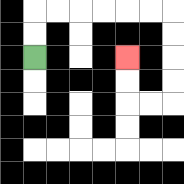{'start': '[1, 2]', 'end': '[5, 2]', 'path_directions': 'U,U,R,R,R,R,R,R,D,D,D,D,L,L,U,U', 'path_coordinates': '[[1, 2], [1, 1], [1, 0], [2, 0], [3, 0], [4, 0], [5, 0], [6, 0], [7, 0], [7, 1], [7, 2], [7, 3], [7, 4], [6, 4], [5, 4], [5, 3], [5, 2]]'}